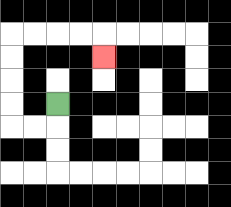{'start': '[2, 4]', 'end': '[4, 2]', 'path_directions': 'D,L,L,U,U,U,U,R,R,R,R,D', 'path_coordinates': '[[2, 4], [2, 5], [1, 5], [0, 5], [0, 4], [0, 3], [0, 2], [0, 1], [1, 1], [2, 1], [3, 1], [4, 1], [4, 2]]'}